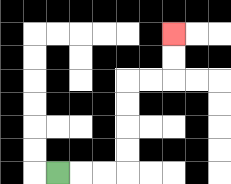{'start': '[2, 7]', 'end': '[7, 1]', 'path_directions': 'R,R,R,U,U,U,U,R,R,U,U', 'path_coordinates': '[[2, 7], [3, 7], [4, 7], [5, 7], [5, 6], [5, 5], [5, 4], [5, 3], [6, 3], [7, 3], [7, 2], [7, 1]]'}